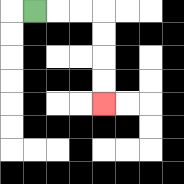{'start': '[1, 0]', 'end': '[4, 4]', 'path_directions': 'R,R,R,D,D,D,D', 'path_coordinates': '[[1, 0], [2, 0], [3, 0], [4, 0], [4, 1], [4, 2], [4, 3], [4, 4]]'}